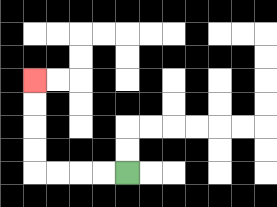{'start': '[5, 7]', 'end': '[1, 3]', 'path_directions': 'L,L,L,L,U,U,U,U', 'path_coordinates': '[[5, 7], [4, 7], [3, 7], [2, 7], [1, 7], [1, 6], [1, 5], [1, 4], [1, 3]]'}